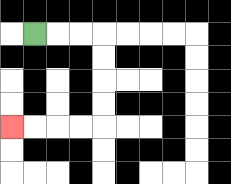{'start': '[1, 1]', 'end': '[0, 5]', 'path_directions': 'R,R,R,D,D,D,D,L,L,L,L', 'path_coordinates': '[[1, 1], [2, 1], [3, 1], [4, 1], [4, 2], [4, 3], [4, 4], [4, 5], [3, 5], [2, 5], [1, 5], [0, 5]]'}